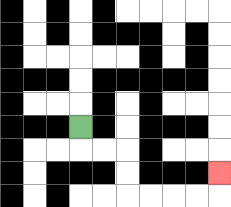{'start': '[3, 5]', 'end': '[9, 7]', 'path_directions': 'D,R,R,D,D,R,R,R,R,U', 'path_coordinates': '[[3, 5], [3, 6], [4, 6], [5, 6], [5, 7], [5, 8], [6, 8], [7, 8], [8, 8], [9, 8], [9, 7]]'}